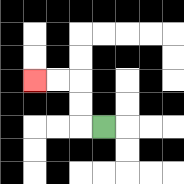{'start': '[4, 5]', 'end': '[1, 3]', 'path_directions': 'L,U,U,L,L', 'path_coordinates': '[[4, 5], [3, 5], [3, 4], [3, 3], [2, 3], [1, 3]]'}